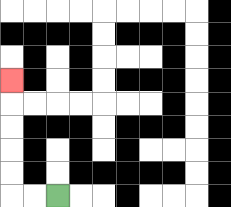{'start': '[2, 8]', 'end': '[0, 3]', 'path_directions': 'L,L,U,U,U,U,U', 'path_coordinates': '[[2, 8], [1, 8], [0, 8], [0, 7], [0, 6], [0, 5], [0, 4], [0, 3]]'}